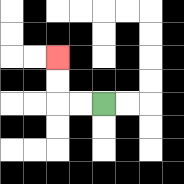{'start': '[4, 4]', 'end': '[2, 2]', 'path_directions': 'L,L,U,U', 'path_coordinates': '[[4, 4], [3, 4], [2, 4], [2, 3], [2, 2]]'}